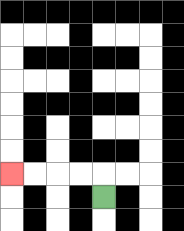{'start': '[4, 8]', 'end': '[0, 7]', 'path_directions': 'U,L,L,L,L', 'path_coordinates': '[[4, 8], [4, 7], [3, 7], [2, 7], [1, 7], [0, 7]]'}